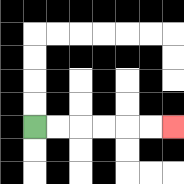{'start': '[1, 5]', 'end': '[7, 5]', 'path_directions': 'R,R,R,R,R,R', 'path_coordinates': '[[1, 5], [2, 5], [3, 5], [4, 5], [5, 5], [6, 5], [7, 5]]'}